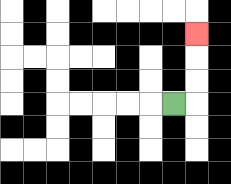{'start': '[7, 4]', 'end': '[8, 1]', 'path_directions': 'R,U,U,U', 'path_coordinates': '[[7, 4], [8, 4], [8, 3], [8, 2], [8, 1]]'}